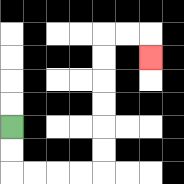{'start': '[0, 5]', 'end': '[6, 2]', 'path_directions': 'D,D,R,R,R,R,U,U,U,U,U,U,R,R,D', 'path_coordinates': '[[0, 5], [0, 6], [0, 7], [1, 7], [2, 7], [3, 7], [4, 7], [4, 6], [4, 5], [4, 4], [4, 3], [4, 2], [4, 1], [5, 1], [6, 1], [6, 2]]'}